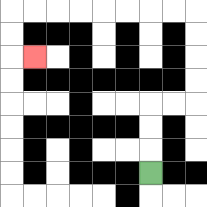{'start': '[6, 7]', 'end': '[1, 2]', 'path_directions': 'U,U,U,R,R,U,U,U,U,L,L,L,L,L,L,L,L,D,D,R', 'path_coordinates': '[[6, 7], [6, 6], [6, 5], [6, 4], [7, 4], [8, 4], [8, 3], [8, 2], [8, 1], [8, 0], [7, 0], [6, 0], [5, 0], [4, 0], [3, 0], [2, 0], [1, 0], [0, 0], [0, 1], [0, 2], [1, 2]]'}